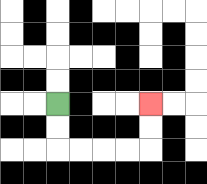{'start': '[2, 4]', 'end': '[6, 4]', 'path_directions': 'D,D,R,R,R,R,U,U', 'path_coordinates': '[[2, 4], [2, 5], [2, 6], [3, 6], [4, 6], [5, 6], [6, 6], [6, 5], [6, 4]]'}